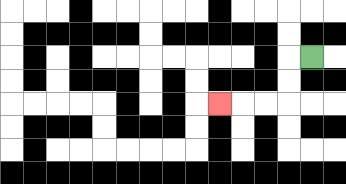{'start': '[13, 2]', 'end': '[9, 4]', 'path_directions': 'L,D,D,L,L,L', 'path_coordinates': '[[13, 2], [12, 2], [12, 3], [12, 4], [11, 4], [10, 4], [9, 4]]'}